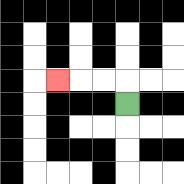{'start': '[5, 4]', 'end': '[2, 3]', 'path_directions': 'U,L,L,L', 'path_coordinates': '[[5, 4], [5, 3], [4, 3], [3, 3], [2, 3]]'}